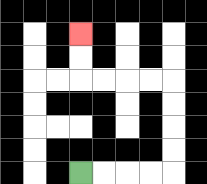{'start': '[3, 7]', 'end': '[3, 1]', 'path_directions': 'R,R,R,R,U,U,U,U,L,L,L,L,U,U', 'path_coordinates': '[[3, 7], [4, 7], [5, 7], [6, 7], [7, 7], [7, 6], [7, 5], [7, 4], [7, 3], [6, 3], [5, 3], [4, 3], [3, 3], [3, 2], [3, 1]]'}